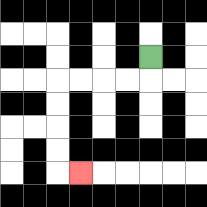{'start': '[6, 2]', 'end': '[3, 7]', 'path_directions': 'D,L,L,L,L,D,D,D,D,R', 'path_coordinates': '[[6, 2], [6, 3], [5, 3], [4, 3], [3, 3], [2, 3], [2, 4], [2, 5], [2, 6], [2, 7], [3, 7]]'}